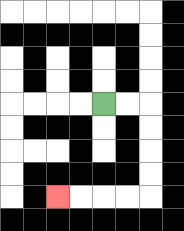{'start': '[4, 4]', 'end': '[2, 8]', 'path_directions': 'R,R,D,D,D,D,L,L,L,L', 'path_coordinates': '[[4, 4], [5, 4], [6, 4], [6, 5], [6, 6], [6, 7], [6, 8], [5, 8], [4, 8], [3, 8], [2, 8]]'}